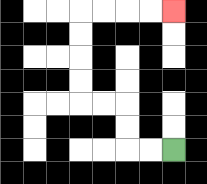{'start': '[7, 6]', 'end': '[7, 0]', 'path_directions': 'L,L,U,U,L,L,U,U,U,U,R,R,R,R', 'path_coordinates': '[[7, 6], [6, 6], [5, 6], [5, 5], [5, 4], [4, 4], [3, 4], [3, 3], [3, 2], [3, 1], [3, 0], [4, 0], [5, 0], [6, 0], [7, 0]]'}